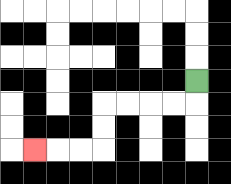{'start': '[8, 3]', 'end': '[1, 6]', 'path_directions': 'D,L,L,L,L,D,D,L,L,L', 'path_coordinates': '[[8, 3], [8, 4], [7, 4], [6, 4], [5, 4], [4, 4], [4, 5], [4, 6], [3, 6], [2, 6], [1, 6]]'}